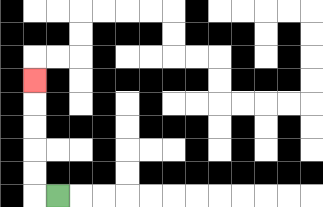{'start': '[2, 8]', 'end': '[1, 3]', 'path_directions': 'L,U,U,U,U,U', 'path_coordinates': '[[2, 8], [1, 8], [1, 7], [1, 6], [1, 5], [1, 4], [1, 3]]'}